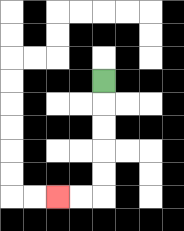{'start': '[4, 3]', 'end': '[2, 8]', 'path_directions': 'D,D,D,D,D,L,L', 'path_coordinates': '[[4, 3], [4, 4], [4, 5], [4, 6], [4, 7], [4, 8], [3, 8], [2, 8]]'}